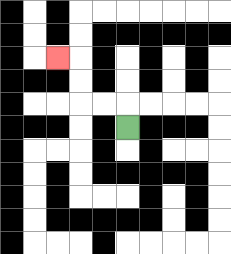{'start': '[5, 5]', 'end': '[2, 2]', 'path_directions': 'U,L,L,U,U,L', 'path_coordinates': '[[5, 5], [5, 4], [4, 4], [3, 4], [3, 3], [3, 2], [2, 2]]'}